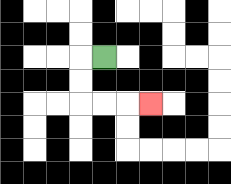{'start': '[4, 2]', 'end': '[6, 4]', 'path_directions': 'L,D,D,R,R,R', 'path_coordinates': '[[4, 2], [3, 2], [3, 3], [3, 4], [4, 4], [5, 4], [6, 4]]'}